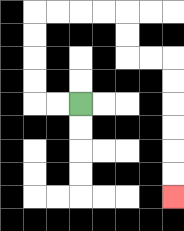{'start': '[3, 4]', 'end': '[7, 8]', 'path_directions': 'L,L,U,U,U,U,R,R,R,R,D,D,R,R,D,D,D,D,D,D', 'path_coordinates': '[[3, 4], [2, 4], [1, 4], [1, 3], [1, 2], [1, 1], [1, 0], [2, 0], [3, 0], [4, 0], [5, 0], [5, 1], [5, 2], [6, 2], [7, 2], [7, 3], [7, 4], [7, 5], [7, 6], [7, 7], [7, 8]]'}